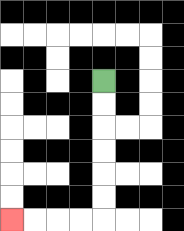{'start': '[4, 3]', 'end': '[0, 9]', 'path_directions': 'D,D,D,D,D,D,L,L,L,L', 'path_coordinates': '[[4, 3], [4, 4], [4, 5], [4, 6], [4, 7], [4, 8], [4, 9], [3, 9], [2, 9], [1, 9], [0, 9]]'}